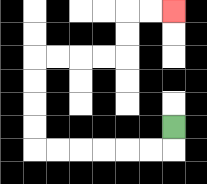{'start': '[7, 5]', 'end': '[7, 0]', 'path_directions': 'D,L,L,L,L,L,L,U,U,U,U,R,R,R,R,U,U,R,R', 'path_coordinates': '[[7, 5], [7, 6], [6, 6], [5, 6], [4, 6], [3, 6], [2, 6], [1, 6], [1, 5], [1, 4], [1, 3], [1, 2], [2, 2], [3, 2], [4, 2], [5, 2], [5, 1], [5, 0], [6, 0], [7, 0]]'}